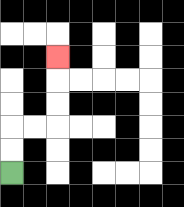{'start': '[0, 7]', 'end': '[2, 2]', 'path_directions': 'U,U,R,R,U,U,U', 'path_coordinates': '[[0, 7], [0, 6], [0, 5], [1, 5], [2, 5], [2, 4], [2, 3], [2, 2]]'}